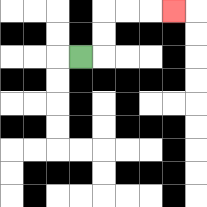{'start': '[3, 2]', 'end': '[7, 0]', 'path_directions': 'R,U,U,R,R,R', 'path_coordinates': '[[3, 2], [4, 2], [4, 1], [4, 0], [5, 0], [6, 0], [7, 0]]'}